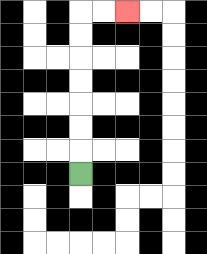{'start': '[3, 7]', 'end': '[5, 0]', 'path_directions': 'U,U,U,U,U,U,U,R,R', 'path_coordinates': '[[3, 7], [3, 6], [3, 5], [3, 4], [3, 3], [3, 2], [3, 1], [3, 0], [4, 0], [5, 0]]'}